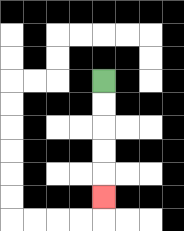{'start': '[4, 3]', 'end': '[4, 8]', 'path_directions': 'D,D,D,D,D', 'path_coordinates': '[[4, 3], [4, 4], [4, 5], [4, 6], [4, 7], [4, 8]]'}